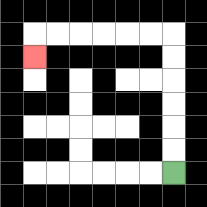{'start': '[7, 7]', 'end': '[1, 2]', 'path_directions': 'U,U,U,U,U,U,L,L,L,L,L,L,D', 'path_coordinates': '[[7, 7], [7, 6], [7, 5], [7, 4], [7, 3], [7, 2], [7, 1], [6, 1], [5, 1], [4, 1], [3, 1], [2, 1], [1, 1], [1, 2]]'}